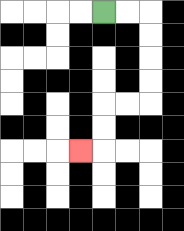{'start': '[4, 0]', 'end': '[3, 6]', 'path_directions': 'R,R,D,D,D,D,L,L,D,D,L', 'path_coordinates': '[[4, 0], [5, 0], [6, 0], [6, 1], [6, 2], [6, 3], [6, 4], [5, 4], [4, 4], [4, 5], [4, 6], [3, 6]]'}